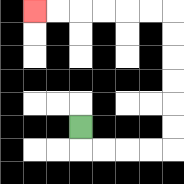{'start': '[3, 5]', 'end': '[1, 0]', 'path_directions': 'D,R,R,R,R,U,U,U,U,U,U,L,L,L,L,L,L', 'path_coordinates': '[[3, 5], [3, 6], [4, 6], [5, 6], [6, 6], [7, 6], [7, 5], [7, 4], [7, 3], [7, 2], [7, 1], [7, 0], [6, 0], [5, 0], [4, 0], [3, 0], [2, 0], [1, 0]]'}